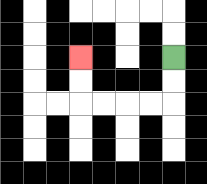{'start': '[7, 2]', 'end': '[3, 2]', 'path_directions': 'D,D,L,L,L,L,U,U', 'path_coordinates': '[[7, 2], [7, 3], [7, 4], [6, 4], [5, 4], [4, 4], [3, 4], [3, 3], [3, 2]]'}